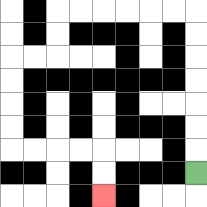{'start': '[8, 7]', 'end': '[4, 8]', 'path_directions': 'U,U,U,U,U,U,U,L,L,L,L,L,L,D,D,L,L,D,D,D,D,R,R,R,R,D,D', 'path_coordinates': '[[8, 7], [8, 6], [8, 5], [8, 4], [8, 3], [8, 2], [8, 1], [8, 0], [7, 0], [6, 0], [5, 0], [4, 0], [3, 0], [2, 0], [2, 1], [2, 2], [1, 2], [0, 2], [0, 3], [0, 4], [0, 5], [0, 6], [1, 6], [2, 6], [3, 6], [4, 6], [4, 7], [4, 8]]'}